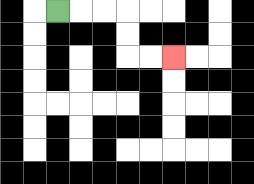{'start': '[2, 0]', 'end': '[7, 2]', 'path_directions': 'R,R,R,D,D,R,R', 'path_coordinates': '[[2, 0], [3, 0], [4, 0], [5, 0], [5, 1], [5, 2], [6, 2], [7, 2]]'}